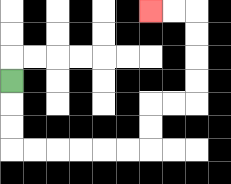{'start': '[0, 3]', 'end': '[6, 0]', 'path_directions': 'D,D,D,R,R,R,R,R,R,U,U,R,R,U,U,U,U,L,L', 'path_coordinates': '[[0, 3], [0, 4], [0, 5], [0, 6], [1, 6], [2, 6], [3, 6], [4, 6], [5, 6], [6, 6], [6, 5], [6, 4], [7, 4], [8, 4], [8, 3], [8, 2], [8, 1], [8, 0], [7, 0], [6, 0]]'}